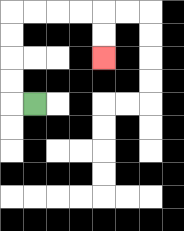{'start': '[1, 4]', 'end': '[4, 2]', 'path_directions': 'L,U,U,U,U,R,R,R,R,D,D', 'path_coordinates': '[[1, 4], [0, 4], [0, 3], [0, 2], [0, 1], [0, 0], [1, 0], [2, 0], [3, 0], [4, 0], [4, 1], [4, 2]]'}